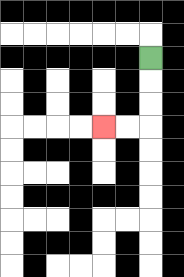{'start': '[6, 2]', 'end': '[4, 5]', 'path_directions': 'D,D,D,L,L', 'path_coordinates': '[[6, 2], [6, 3], [6, 4], [6, 5], [5, 5], [4, 5]]'}